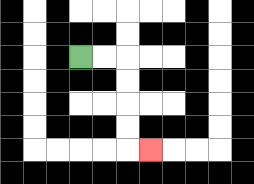{'start': '[3, 2]', 'end': '[6, 6]', 'path_directions': 'R,R,D,D,D,D,R', 'path_coordinates': '[[3, 2], [4, 2], [5, 2], [5, 3], [5, 4], [5, 5], [5, 6], [6, 6]]'}